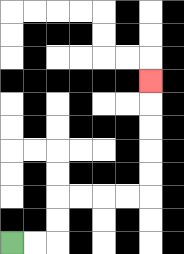{'start': '[0, 10]', 'end': '[6, 3]', 'path_directions': 'R,R,U,U,R,R,R,R,U,U,U,U,U', 'path_coordinates': '[[0, 10], [1, 10], [2, 10], [2, 9], [2, 8], [3, 8], [4, 8], [5, 8], [6, 8], [6, 7], [6, 6], [6, 5], [6, 4], [6, 3]]'}